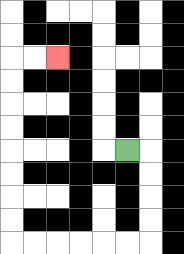{'start': '[5, 6]', 'end': '[2, 2]', 'path_directions': 'R,D,D,D,D,L,L,L,L,L,L,U,U,U,U,U,U,U,U,R,R', 'path_coordinates': '[[5, 6], [6, 6], [6, 7], [6, 8], [6, 9], [6, 10], [5, 10], [4, 10], [3, 10], [2, 10], [1, 10], [0, 10], [0, 9], [0, 8], [0, 7], [0, 6], [0, 5], [0, 4], [0, 3], [0, 2], [1, 2], [2, 2]]'}